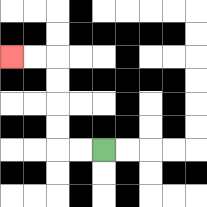{'start': '[4, 6]', 'end': '[0, 2]', 'path_directions': 'L,L,U,U,U,U,L,L', 'path_coordinates': '[[4, 6], [3, 6], [2, 6], [2, 5], [2, 4], [2, 3], [2, 2], [1, 2], [0, 2]]'}